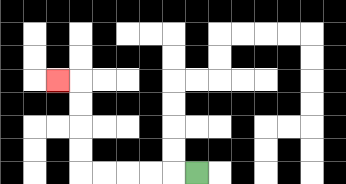{'start': '[8, 7]', 'end': '[2, 3]', 'path_directions': 'L,L,L,L,L,U,U,U,U,L', 'path_coordinates': '[[8, 7], [7, 7], [6, 7], [5, 7], [4, 7], [3, 7], [3, 6], [3, 5], [3, 4], [3, 3], [2, 3]]'}